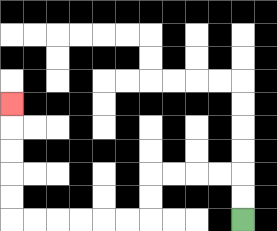{'start': '[10, 9]', 'end': '[0, 4]', 'path_directions': 'U,U,L,L,L,L,D,D,L,L,L,L,L,L,U,U,U,U,U', 'path_coordinates': '[[10, 9], [10, 8], [10, 7], [9, 7], [8, 7], [7, 7], [6, 7], [6, 8], [6, 9], [5, 9], [4, 9], [3, 9], [2, 9], [1, 9], [0, 9], [0, 8], [0, 7], [0, 6], [0, 5], [0, 4]]'}